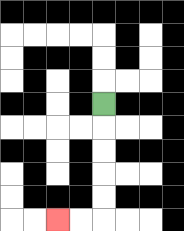{'start': '[4, 4]', 'end': '[2, 9]', 'path_directions': 'D,D,D,D,D,L,L', 'path_coordinates': '[[4, 4], [4, 5], [4, 6], [4, 7], [4, 8], [4, 9], [3, 9], [2, 9]]'}